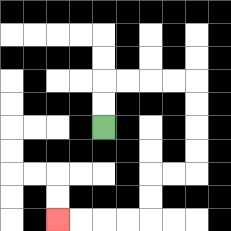{'start': '[4, 5]', 'end': '[2, 9]', 'path_directions': 'U,U,R,R,R,R,D,D,D,D,L,L,D,D,L,L,L,L', 'path_coordinates': '[[4, 5], [4, 4], [4, 3], [5, 3], [6, 3], [7, 3], [8, 3], [8, 4], [8, 5], [8, 6], [8, 7], [7, 7], [6, 7], [6, 8], [6, 9], [5, 9], [4, 9], [3, 9], [2, 9]]'}